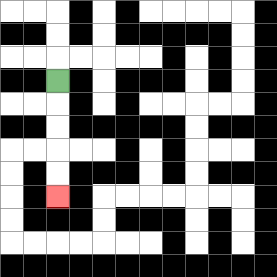{'start': '[2, 3]', 'end': '[2, 8]', 'path_directions': 'D,D,D,D,D', 'path_coordinates': '[[2, 3], [2, 4], [2, 5], [2, 6], [2, 7], [2, 8]]'}